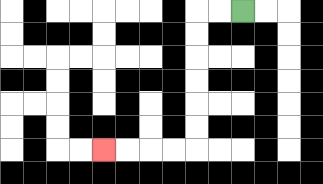{'start': '[10, 0]', 'end': '[4, 6]', 'path_directions': 'L,L,D,D,D,D,D,D,L,L,L,L', 'path_coordinates': '[[10, 0], [9, 0], [8, 0], [8, 1], [8, 2], [8, 3], [8, 4], [8, 5], [8, 6], [7, 6], [6, 6], [5, 6], [4, 6]]'}